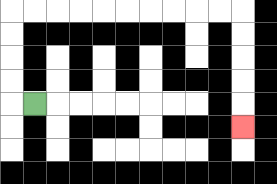{'start': '[1, 4]', 'end': '[10, 5]', 'path_directions': 'L,U,U,U,U,R,R,R,R,R,R,R,R,R,R,D,D,D,D,D', 'path_coordinates': '[[1, 4], [0, 4], [0, 3], [0, 2], [0, 1], [0, 0], [1, 0], [2, 0], [3, 0], [4, 0], [5, 0], [6, 0], [7, 0], [8, 0], [9, 0], [10, 0], [10, 1], [10, 2], [10, 3], [10, 4], [10, 5]]'}